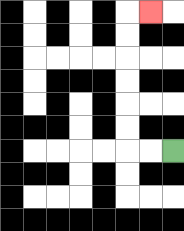{'start': '[7, 6]', 'end': '[6, 0]', 'path_directions': 'L,L,U,U,U,U,U,U,R', 'path_coordinates': '[[7, 6], [6, 6], [5, 6], [5, 5], [5, 4], [5, 3], [5, 2], [5, 1], [5, 0], [6, 0]]'}